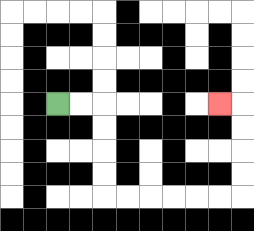{'start': '[2, 4]', 'end': '[9, 4]', 'path_directions': 'R,R,D,D,D,D,R,R,R,R,R,R,U,U,U,U,L', 'path_coordinates': '[[2, 4], [3, 4], [4, 4], [4, 5], [4, 6], [4, 7], [4, 8], [5, 8], [6, 8], [7, 8], [8, 8], [9, 8], [10, 8], [10, 7], [10, 6], [10, 5], [10, 4], [9, 4]]'}